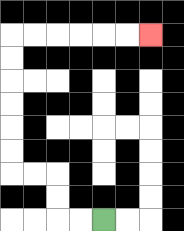{'start': '[4, 9]', 'end': '[6, 1]', 'path_directions': 'L,L,U,U,L,L,U,U,U,U,U,U,R,R,R,R,R,R', 'path_coordinates': '[[4, 9], [3, 9], [2, 9], [2, 8], [2, 7], [1, 7], [0, 7], [0, 6], [0, 5], [0, 4], [0, 3], [0, 2], [0, 1], [1, 1], [2, 1], [3, 1], [4, 1], [5, 1], [6, 1]]'}